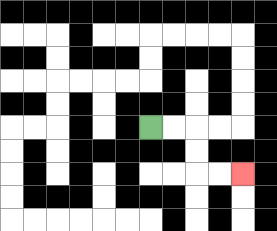{'start': '[6, 5]', 'end': '[10, 7]', 'path_directions': 'R,R,D,D,R,R', 'path_coordinates': '[[6, 5], [7, 5], [8, 5], [8, 6], [8, 7], [9, 7], [10, 7]]'}